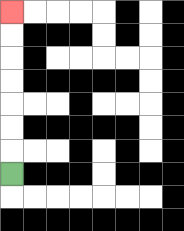{'start': '[0, 7]', 'end': '[0, 0]', 'path_directions': 'U,U,U,U,U,U,U', 'path_coordinates': '[[0, 7], [0, 6], [0, 5], [0, 4], [0, 3], [0, 2], [0, 1], [0, 0]]'}